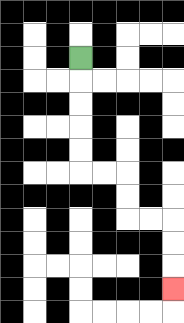{'start': '[3, 2]', 'end': '[7, 12]', 'path_directions': 'D,D,D,D,D,R,R,D,D,R,R,D,D,D', 'path_coordinates': '[[3, 2], [3, 3], [3, 4], [3, 5], [3, 6], [3, 7], [4, 7], [5, 7], [5, 8], [5, 9], [6, 9], [7, 9], [7, 10], [7, 11], [7, 12]]'}